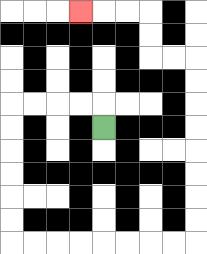{'start': '[4, 5]', 'end': '[3, 0]', 'path_directions': 'U,L,L,L,L,D,D,D,D,D,D,R,R,R,R,R,R,R,R,U,U,U,U,U,U,U,U,L,L,U,U,L,L,L', 'path_coordinates': '[[4, 5], [4, 4], [3, 4], [2, 4], [1, 4], [0, 4], [0, 5], [0, 6], [0, 7], [0, 8], [0, 9], [0, 10], [1, 10], [2, 10], [3, 10], [4, 10], [5, 10], [6, 10], [7, 10], [8, 10], [8, 9], [8, 8], [8, 7], [8, 6], [8, 5], [8, 4], [8, 3], [8, 2], [7, 2], [6, 2], [6, 1], [6, 0], [5, 0], [4, 0], [3, 0]]'}